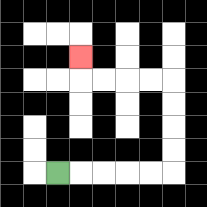{'start': '[2, 7]', 'end': '[3, 2]', 'path_directions': 'R,R,R,R,R,U,U,U,U,L,L,L,L,U', 'path_coordinates': '[[2, 7], [3, 7], [4, 7], [5, 7], [6, 7], [7, 7], [7, 6], [7, 5], [7, 4], [7, 3], [6, 3], [5, 3], [4, 3], [3, 3], [3, 2]]'}